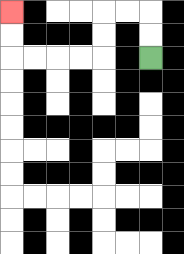{'start': '[6, 2]', 'end': '[0, 0]', 'path_directions': 'U,U,L,L,D,D,L,L,L,L,U,U', 'path_coordinates': '[[6, 2], [6, 1], [6, 0], [5, 0], [4, 0], [4, 1], [4, 2], [3, 2], [2, 2], [1, 2], [0, 2], [0, 1], [0, 0]]'}